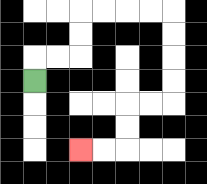{'start': '[1, 3]', 'end': '[3, 6]', 'path_directions': 'U,R,R,U,U,R,R,R,R,D,D,D,D,L,L,D,D,L,L', 'path_coordinates': '[[1, 3], [1, 2], [2, 2], [3, 2], [3, 1], [3, 0], [4, 0], [5, 0], [6, 0], [7, 0], [7, 1], [7, 2], [7, 3], [7, 4], [6, 4], [5, 4], [5, 5], [5, 6], [4, 6], [3, 6]]'}